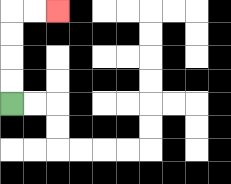{'start': '[0, 4]', 'end': '[2, 0]', 'path_directions': 'U,U,U,U,R,R', 'path_coordinates': '[[0, 4], [0, 3], [0, 2], [0, 1], [0, 0], [1, 0], [2, 0]]'}